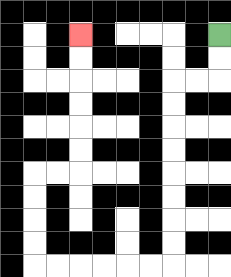{'start': '[9, 1]', 'end': '[3, 1]', 'path_directions': 'D,D,L,L,D,D,D,D,D,D,D,D,L,L,L,L,L,L,U,U,U,U,R,R,U,U,U,U,U,U', 'path_coordinates': '[[9, 1], [9, 2], [9, 3], [8, 3], [7, 3], [7, 4], [7, 5], [7, 6], [7, 7], [7, 8], [7, 9], [7, 10], [7, 11], [6, 11], [5, 11], [4, 11], [3, 11], [2, 11], [1, 11], [1, 10], [1, 9], [1, 8], [1, 7], [2, 7], [3, 7], [3, 6], [3, 5], [3, 4], [3, 3], [3, 2], [3, 1]]'}